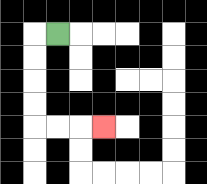{'start': '[2, 1]', 'end': '[4, 5]', 'path_directions': 'L,D,D,D,D,R,R,R', 'path_coordinates': '[[2, 1], [1, 1], [1, 2], [1, 3], [1, 4], [1, 5], [2, 5], [3, 5], [4, 5]]'}